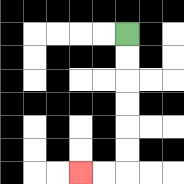{'start': '[5, 1]', 'end': '[3, 7]', 'path_directions': 'D,D,D,D,D,D,L,L', 'path_coordinates': '[[5, 1], [5, 2], [5, 3], [5, 4], [5, 5], [5, 6], [5, 7], [4, 7], [3, 7]]'}